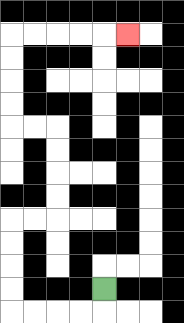{'start': '[4, 12]', 'end': '[5, 1]', 'path_directions': 'D,L,L,L,L,U,U,U,U,R,R,U,U,U,U,L,L,U,U,U,U,R,R,R,R,R', 'path_coordinates': '[[4, 12], [4, 13], [3, 13], [2, 13], [1, 13], [0, 13], [0, 12], [0, 11], [0, 10], [0, 9], [1, 9], [2, 9], [2, 8], [2, 7], [2, 6], [2, 5], [1, 5], [0, 5], [0, 4], [0, 3], [0, 2], [0, 1], [1, 1], [2, 1], [3, 1], [4, 1], [5, 1]]'}